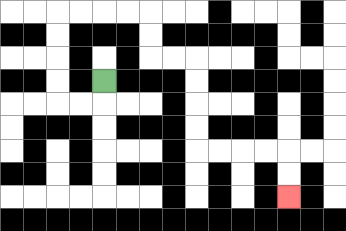{'start': '[4, 3]', 'end': '[12, 8]', 'path_directions': 'D,L,L,U,U,U,U,R,R,R,R,D,D,R,R,D,D,D,D,R,R,R,R,D,D', 'path_coordinates': '[[4, 3], [4, 4], [3, 4], [2, 4], [2, 3], [2, 2], [2, 1], [2, 0], [3, 0], [4, 0], [5, 0], [6, 0], [6, 1], [6, 2], [7, 2], [8, 2], [8, 3], [8, 4], [8, 5], [8, 6], [9, 6], [10, 6], [11, 6], [12, 6], [12, 7], [12, 8]]'}